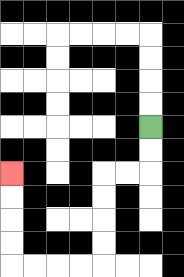{'start': '[6, 5]', 'end': '[0, 7]', 'path_directions': 'D,D,L,L,D,D,D,D,L,L,L,L,U,U,U,U', 'path_coordinates': '[[6, 5], [6, 6], [6, 7], [5, 7], [4, 7], [4, 8], [4, 9], [4, 10], [4, 11], [3, 11], [2, 11], [1, 11], [0, 11], [0, 10], [0, 9], [0, 8], [0, 7]]'}